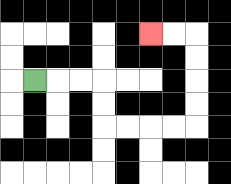{'start': '[1, 3]', 'end': '[6, 1]', 'path_directions': 'R,R,R,D,D,R,R,R,R,U,U,U,U,L,L', 'path_coordinates': '[[1, 3], [2, 3], [3, 3], [4, 3], [4, 4], [4, 5], [5, 5], [6, 5], [7, 5], [8, 5], [8, 4], [8, 3], [8, 2], [8, 1], [7, 1], [6, 1]]'}